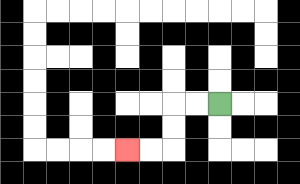{'start': '[9, 4]', 'end': '[5, 6]', 'path_directions': 'L,L,D,D,L,L', 'path_coordinates': '[[9, 4], [8, 4], [7, 4], [7, 5], [7, 6], [6, 6], [5, 6]]'}